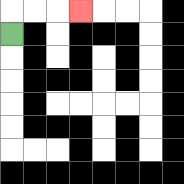{'start': '[0, 1]', 'end': '[3, 0]', 'path_directions': 'U,R,R,R', 'path_coordinates': '[[0, 1], [0, 0], [1, 0], [2, 0], [3, 0]]'}